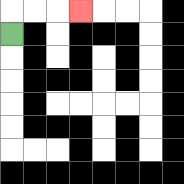{'start': '[0, 1]', 'end': '[3, 0]', 'path_directions': 'U,R,R,R', 'path_coordinates': '[[0, 1], [0, 0], [1, 0], [2, 0], [3, 0]]'}